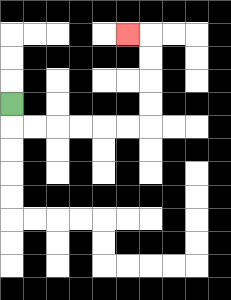{'start': '[0, 4]', 'end': '[5, 1]', 'path_directions': 'D,R,R,R,R,R,R,U,U,U,U,L', 'path_coordinates': '[[0, 4], [0, 5], [1, 5], [2, 5], [3, 5], [4, 5], [5, 5], [6, 5], [6, 4], [6, 3], [6, 2], [6, 1], [5, 1]]'}